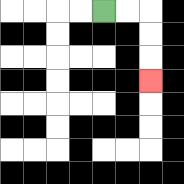{'start': '[4, 0]', 'end': '[6, 3]', 'path_directions': 'R,R,D,D,D', 'path_coordinates': '[[4, 0], [5, 0], [6, 0], [6, 1], [6, 2], [6, 3]]'}